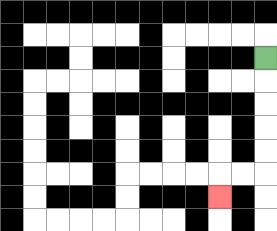{'start': '[11, 2]', 'end': '[9, 8]', 'path_directions': 'D,D,D,D,D,L,L,D', 'path_coordinates': '[[11, 2], [11, 3], [11, 4], [11, 5], [11, 6], [11, 7], [10, 7], [9, 7], [9, 8]]'}